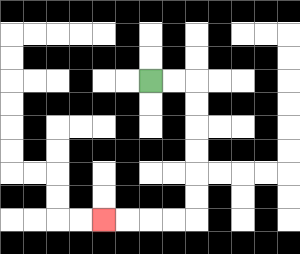{'start': '[6, 3]', 'end': '[4, 9]', 'path_directions': 'R,R,D,D,D,D,D,D,L,L,L,L', 'path_coordinates': '[[6, 3], [7, 3], [8, 3], [8, 4], [8, 5], [8, 6], [8, 7], [8, 8], [8, 9], [7, 9], [6, 9], [5, 9], [4, 9]]'}